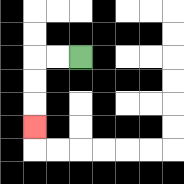{'start': '[3, 2]', 'end': '[1, 5]', 'path_directions': 'L,L,D,D,D', 'path_coordinates': '[[3, 2], [2, 2], [1, 2], [1, 3], [1, 4], [1, 5]]'}